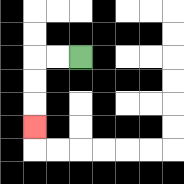{'start': '[3, 2]', 'end': '[1, 5]', 'path_directions': 'L,L,D,D,D', 'path_coordinates': '[[3, 2], [2, 2], [1, 2], [1, 3], [1, 4], [1, 5]]'}